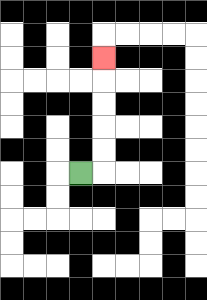{'start': '[3, 7]', 'end': '[4, 2]', 'path_directions': 'R,U,U,U,U,U', 'path_coordinates': '[[3, 7], [4, 7], [4, 6], [4, 5], [4, 4], [4, 3], [4, 2]]'}